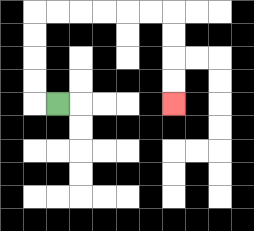{'start': '[2, 4]', 'end': '[7, 4]', 'path_directions': 'L,U,U,U,U,R,R,R,R,R,R,D,D,D,D', 'path_coordinates': '[[2, 4], [1, 4], [1, 3], [1, 2], [1, 1], [1, 0], [2, 0], [3, 0], [4, 0], [5, 0], [6, 0], [7, 0], [7, 1], [7, 2], [7, 3], [7, 4]]'}